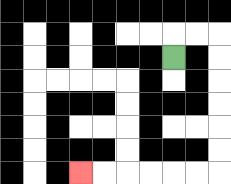{'start': '[7, 2]', 'end': '[3, 7]', 'path_directions': 'U,R,R,D,D,D,D,D,D,L,L,L,L,L,L', 'path_coordinates': '[[7, 2], [7, 1], [8, 1], [9, 1], [9, 2], [9, 3], [9, 4], [9, 5], [9, 6], [9, 7], [8, 7], [7, 7], [6, 7], [5, 7], [4, 7], [3, 7]]'}